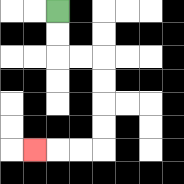{'start': '[2, 0]', 'end': '[1, 6]', 'path_directions': 'D,D,R,R,D,D,D,D,L,L,L', 'path_coordinates': '[[2, 0], [2, 1], [2, 2], [3, 2], [4, 2], [4, 3], [4, 4], [4, 5], [4, 6], [3, 6], [2, 6], [1, 6]]'}